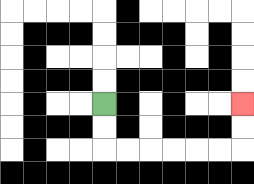{'start': '[4, 4]', 'end': '[10, 4]', 'path_directions': 'D,D,R,R,R,R,R,R,U,U', 'path_coordinates': '[[4, 4], [4, 5], [4, 6], [5, 6], [6, 6], [7, 6], [8, 6], [9, 6], [10, 6], [10, 5], [10, 4]]'}